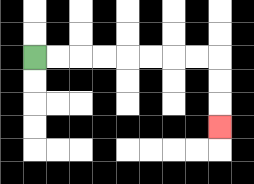{'start': '[1, 2]', 'end': '[9, 5]', 'path_directions': 'R,R,R,R,R,R,R,R,D,D,D', 'path_coordinates': '[[1, 2], [2, 2], [3, 2], [4, 2], [5, 2], [6, 2], [7, 2], [8, 2], [9, 2], [9, 3], [9, 4], [9, 5]]'}